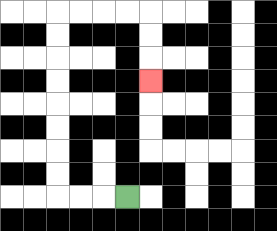{'start': '[5, 8]', 'end': '[6, 3]', 'path_directions': 'L,L,L,U,U,U,U,U,U,U,U,R,R,R,R,D,D,D', 'path_coordinates': '[[5, 8], [4, 8], [3, 8], [2, 8], [2, 7], [2, 6], [2, 5], [2, 4], [2, 3], [2, 2], [2, 1], [2, 0], [3, 0], [4, 0], [5, 0], [6, 0], [6, 1], [6, 2], [6, 3]]'}